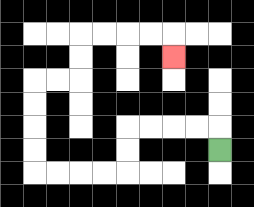{'start': '[9, 6]', 'end': '[7, 2]', 'path_directions': 'U,L,L,L,L,D,D,L,L,L,L,U,U,U,U,R,R,U,U,R,R,R,R,D', 'path_coordinates': '[[9, 6], [9, 5], [8, 5], [7, 5], [6, 5], [5, 5], [5, 6], [5, 7], [4, 7], [3, 7], [2, 7], [1, 7], [1, 6], [1, 5], [1, 4], [1, 3], [2, 3], [3, 3], [3, 2], [3, 1], [4, 1], [5, 1], [6, 1], [7, 1], [7, 2]]'}